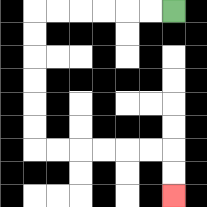{'start': '[7, 0]', 'end': '[7, 8]', 'path_directions': 'L,L,L,L,L,L,D,D,D,D,D,D,R,R,R,R,R,R,D,D', 'path_coordinates': '[[7, 0], [6, 0], [5, 0], [4, 0], [3, 0], [2, 0], [1, 0], [1, 1], [1, 2], [1, 3], [1, 4], [1, 5], [1, 6], [2, 6], [3, 6], [4, 6], [5, 6], [6, 6], [7, 6], [7, 7], [7, 8]]'}